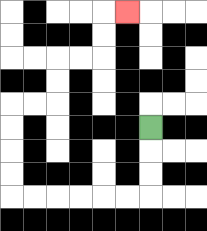{'start': '[6, 5]', 'end': '[5, 0]', 'path_directions': 'D,D,D,L,L,L,L,L,L,U,U,U,U,R,R,U,U,R,R,U,U,R', 'path_coordinates': '[[6, 5], [6, 6], [6, 7], [6, 8], [5, 8], [4, 8], [3, 8], [2, 8], [1, 8], [0, 8], [0, 7], [0, 6], [0, 5], [0, 4], [1, 4], [2, 4], [2, 3], [2, 2], [3, 2], [4, 2], [4, 1], [4, 0], [5, 0]]'}